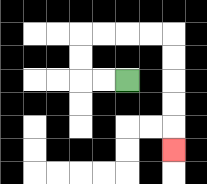{'start': '[5, 3]', 'end': '[7, 6]', 'path_directions': 'L,L,U,U,R,R,R,R,D,D,D,D,D', 'path_coordinates': '[[5, 3], [4, 3], [3, 3], [3, 2], [3, 1], [4, 1], [5, 1], [6, 1], [7, 1], [7, 2], [7, 3], [7, 4], [7, 5], [7, 6]]'}